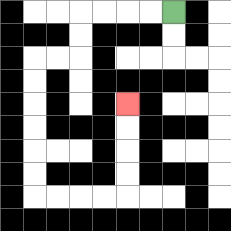{'start': '[7, 0]', 'end': '[5, 4]', 'path_directions': 'L,L,L,L,D,D,L,L,D,D,D,D,D,D,R,R,R,R,U,U,U,U', 'path_coordinates': '[[7, 0], [6, 0], [5, 0], [4, 0], [3, 0], [3, 1], [3, 2], [2, 2], [1, 2], [1, 3], [1, 4], [1, 5], [1, 6], [1, 7], [1, 8], [2, 8], [3, 8], [4, 8], [5, 8], [5, 7], [5, 6], [5, 5], [5, 4]]'}